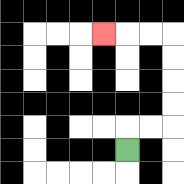{'start': '[5, 6]', 'end': '[4, 1]', 'path_directions': 'U,R,R,U,U,U,U,L,L,L', 'path_coordinates': '[[5, 6], [5, 5], [6, 5], [7, 5], [7, 4], [7, 3], [7, 2], [7, 1], [6, 1], [5, 1], [4, 1]]'}